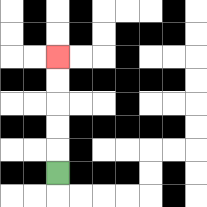{'start': '[2, 7]', 'end': '[2, 2]', 'path_directions': 'U,U,U,U,U', 'path_coordinates': '[[2, 7], [2, 6], [2, 5], [2, 4], [2, 3], [2, 2]]'}